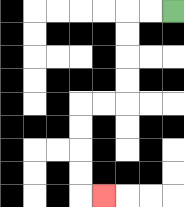{'start': '[7, 0]', 'end': '[4, 8]', 'path_directions': 'L,L,D,D,D,D,L,L,D,D,D,D,R', 'path_coordinates': '[[7, 0], [6, 0], [5, 0], [5, 1], [5, 2], [5, 3], [5, 4], [4, 4], [3, 4], [3, 5], [3, 6], [3, 7], [3, 8], [4, 8]]'}